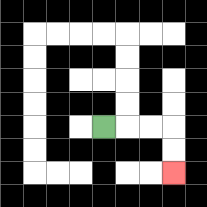{'start': '[4, 5]', 'end': '[7, 7]', 'path_directions': 'R,R,R,D,D', 'path_coordinates': '[[4, 5], [5, 5], [6, 5], [7, 5], [7, 6], [7, 7]]'}